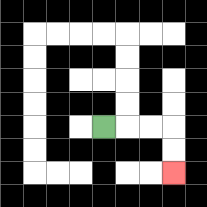{'start': '[4, 5]', 'end': '[7, 7]', 'path_directions': 'R,R,R,D,D', 'path_coordinates': '[[4, 5], [5, 5], [6, 5], [7, 5], [7, 6], [7, 7]]'}